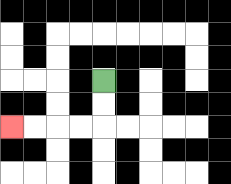{'start': '[4, 3]', 'end': '[0, 5]', 'path_directions': 'D,D,L,L,L,L', 'path_coordinates': '[[4, 3], [4, 4], [4, 5], [3, 5], [2, 5], [1, 5], [0, 5]]'}